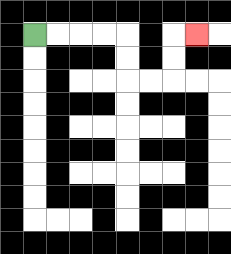{'start': '[1, 1]', 'end': '[8, 1]', 'path_directions': 'R,R,R,R,D,D,R,R,U,U,R', 'path_coordinates': '[[1, 1], [2, 1], [3, 1], [4, 1], [5, 1], [5, 2], [5, 3], [6, 3], [7, 3], [7, 2], [7, 1], [8, 1]]'}